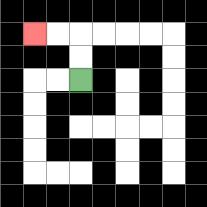{'start': '[3, 3]', 'end': '[1, 1]', 'path_directions': 'U,U,L,L', 'path_coordinates': '[[3, 3], [3, 2], [3, 1], [2, 1], [1, 1]]'}